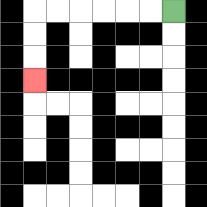{'start': '[7, 0]', 'end': '[1, 3]', 'path_directions': 'L,L,L,L,L,L,D,D,D', 'path_coordinates': '[[7, 0], [6, 0], [5, 0], [4, 0], [3, 0], [2, 0], [1, 0], [1, 1], [1, 2], [1, 3]]'}